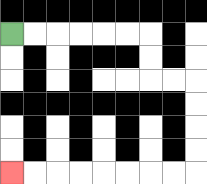{'start': '[0, 1]', 'end': '[0, 7]', 'path_directions': 'R,R,R,R,R,R,D,D,R,R,D,D,D,D,L,L,L,L,L,L,L,L', 'path_coordinates': '[[0, 1], [1, 1], [2, 1], [3, 1], [4, 1], [5, 1], [6, 1], [6, 2], [6, 3], [7, 3], [8, 3], [8, 4], [8, 5], [8, 6], [8, 7], [7, 7], [6, 7], [5, 7], [4, 7], [3, 7], [2, 7], [1, 7], [0, 7]]'}